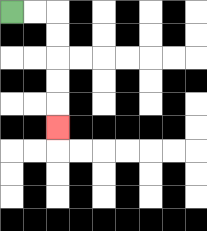{'start': '[0, 0]', 'end': '[2, 5]', 'path_directions': 'R,R,D,D,D,D,D', 'path_coordinates': '[[0, 0], [1, 0], [2, 0], [2, 1], [2, 2], [2, 3], [2, 4], [2, 5]]'}